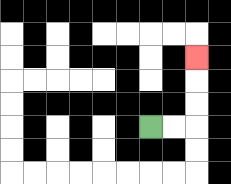{'start': '[6, 5]', 'end': '[8, 2]', 'path_directions': 'R,R,U,U,U', 'path_coordinates': '[[6, 5], [7, 5], [8, 5], [8, 4], [8, 3], [8, 2]]'}